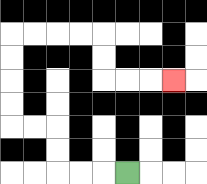{'start': '[5, 7]', 'end': '[7, 3]', 'path_directions': 'L,L,L,U,U,L,L,U,U,U,U,R,R,R,R,D,D,R,R,R', 'path_coordinates': '[[5, 7], [4, 7], [3, 7], [2, 7], [2, 6], [2, 5], [1, 5], [0, 5], [0, 4], [0, 3], [0, 2], [0, 1], [1, 1], [2, 1], [3, 1], [4, 1], [4, 2], [4, 3], [5, 3], [6, 3], [7, 3]]'}